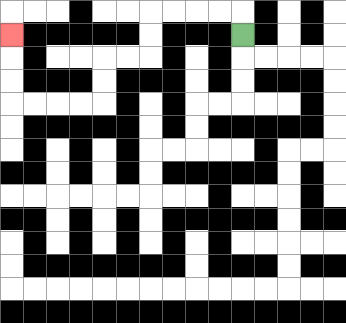{'start': '[10, 1]', 'end': '[0, 1]', 'path_directions': 'U,L,L,L,L,D,D,L,L,D,D,L,L,L,L,U,U,U', 'path_coordinates': '[[10, 1], [10, 0], [9, 0], [8, 0], [7, 0], [6, 0], [6, 1], [6, 2], [5, 2], [4, 2], [4, 3], [4, 4], [3, 4], [2, 4], [1, 4], [0, 4], [0, 3], [0, 2], [0, 1]]'}